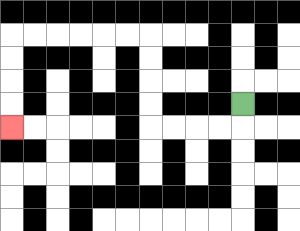{'start': '[10, 4]', 'end': '[0, 5]', 'path_directions': 'D,L,L,L,L,U,U,U,U,L,L,L,L,L,L,D,D,D,D', 'path_coordinates': '[[10, 4], [10, 5], [9, 5], [8, 5], [7, 5], [6, 5], [6, 4], [6, 3], [6, 2], [6, 1], [5, 1], [4, 1], [3, 1], [2, 1], [1, 1], [0, 1], [0, 2], [0, 3], [0, 4], [0, 5]]'}